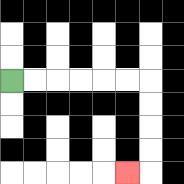{'start': '[0, 3]', 'end': '[5, 7]', 'path_directions': 'R,R,R,R,R,R,D,D,D,D,L', 'path_coordinates': '[[0, 3], [1, 3], [2, 3], [3, 3], [4, 3], [5, 3], [6, 3], [6, 4], [6, 5], [6, 6], [6, 7], [5, 7]]'}